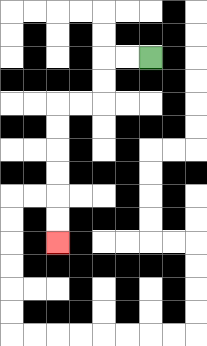{'start': '[6, 2]', 'end': '[2, 10]', 'path_directions': 'L,L,D,D,L,L,D,D,D,D,D,D', 'path_coordinates': '[[6, 2], [5, 2], [4, 2], [4, 3], [4, 4], [3, 4], [2, 4], [2, 5], [2, 6], [2, 7], [2, 8], [2, 9], [2, 10]]'}